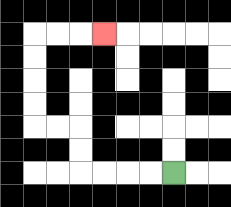{'start': '[7, 7]', 'end': '[4, 1]', 'path_directions': 'L,L,L,L,U,U,L,L,U,U,U,U,R,R,R', 'path_coordinates': '[[7, 7], [6, 7], [5, 7], [4, 7], [3, 7], [3, 6], [3, 5], [2, 5], [1, 5], [1, 4], [1, 3], [1, 2], [1, 1], [2, 1], [3, 1], [4, 1]]'}